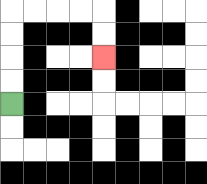{'start': '[0, 4]', 'end': '[4, 2]', 'path_directions': 'U,U,U,U,R,R,R,R,D,D', 'path_coordinates': '[[0, 4], [0, 3], [0, 2], [0, 1], [0, 0], [1, 0], [2, 0], [3, 0], [4, 0], [4, 1], [4, 2]]'}